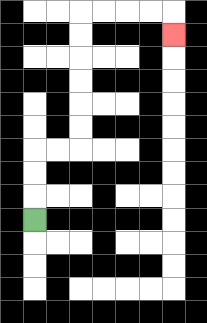{'start': '[1, 9]', 'end': '[7, 1]', 'path_directions': 'U,U,U,R,R,U,U,U,U,U,U,R,R,R,R,D', 'path_coordinates': '[[1, 9], [1, 8], [1, 7], [1, 6], [2, 6], [3, 6], [3, 5], [3, 4], [3, 3], [3, 2], [3, 1], [3, 0], [4, 0], [5, 0], [6, 0], [7, 0], [7, 1]]'}